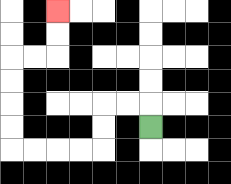{'start': '[6, 5]', 'end': '[2, 0]', 'path_directions': 'U,L,L,D,D,L,L,L,L,U,U,U,U,R,R,U,U', 'path_coordinates': '[[6, 5], [6, 4], [5, 4], [4, 4], [4, 5], [4, 6], [3, 6], [2, 6], [1, 6], [0, 6], [0, 5], [0, 4], [0, 3], [0, 2], [1, 2], [2, 2], [2, 1], [2, 0]]'}